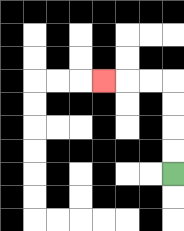{'start': '[7, 7]', 'end': '[4, 3]', 'path_directions': 'U,U,U,U,L,L,L', 'path_coordinates': '[[7, 7], [7, 6], [7, 5], [7, 4], [7, 3], [6, 3], [5, 3], [4, 3]]'}